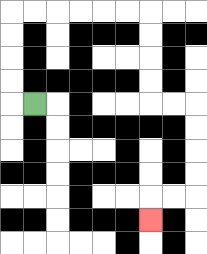{'start': '[1, 4]', 'end': '[6, 9]', 'path_directions': 'L,U,U,U,U,R,R,R,R,R,R,D,D,D,D,R,R,D,D,D,D,L,L,D', 'path_coordinates': '[[1, 4], [0, 4], [0, 3], [0, 2], [0, 1], [0, 0], [1, 0], [2, 0], [3, 0], [4, 0], [5, 0], [6, 0], [6, 1], [6, 2], [6, 3], [6, 4], [7, 4], [8, 4], [8, 5], [8, 6], [8, 7], [8, 8], [7, 8], [6, 8], [6, 9]]'}